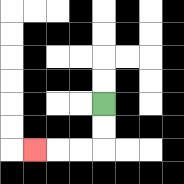{'start': '[4, 4]', 'end': '[1, 6]', 'path_directions': 'D,D,L,L,L', 'path_coordinates': '[[4, 4], [4, 5], [4, 6], [3, 6], [2, 6], [1, 6]]'}